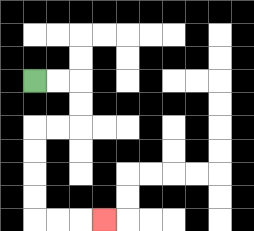{'start': '[1, 3]', 'end': '[4, 9]', 'path_directions': 'R,R,D,D,L,L,D,D,D,D,R,R,R', 'path_coordinates': '[[1, 3], [2, 3], [3, 3], [3, 4], [3, 5], [2, 5], [1, 5], [1, 6], [1, 7], [1, 8], [1, 9], [2, 9], [3, 9], [4, 9]]'}